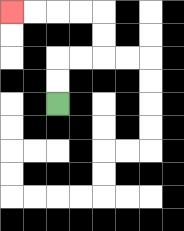{'start': '[2, 4]', 'end': '[0, 0]', 'path_directions': 'U,U,R,R,U,U,L,L,L,L', 'path_coordinates': '[[2, 4], [2, 3], [2, 2], [3, 2], [4, 2], [4, 1], [4, 0], [3, 0], [2, 0], [1, 0], [0, 0]]'}